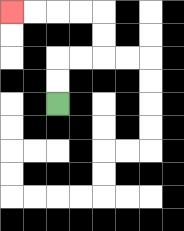{'start': '[2, 4]', 'end': '[0, 0]', 'path_directions': 'U,U,R,R,U,U,L,L,L,L', 'path_coordinates': '[[2, 4], [2, 3], [2, 2], [3, 2], [4, 2], [4, 1], [4, 0], [3, 0], [2, 0], [1, 0], [0, 0]]'}